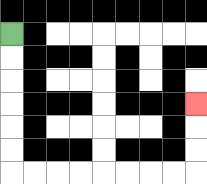{'start': '[0, 1]', 'end': '[8, 4]', 'path_directions': 'D,D,D,D,D,D,R,R,R,R,R,R,R,R,U,U,U', 'path_coordinates': '[[0, 1], [0, 2], [0, 3], [0, 4], [0, 5], [0, 6], [0, 7], [1, 7], [2, 7], [3, 7], [4, 7], [5, 7], [6, 7], [7, 7], [8, 7], [8, 6], [8, 5], [8, 4]]'}